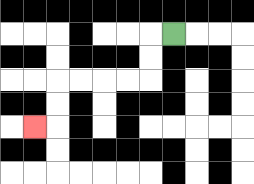{'start': '[7, 1]', 'end': '[1, 5]', 'path_directions': 'L,D,D,L,L,L,L,D,D,L', 'path_coordinates': '[[7, 1], [6, 1], [6, 2], [6, 3], [5, 3], [4, 3], [3, 3], [2, 3], [2, 4], [2, 5], [1, 5]]'}